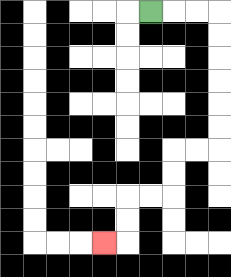{'start': '[6, 0]', 'end': '[4, 10]', 'path_directions': 'R,R,R,D,D,D,D,D,D,L,L,D,D,L,L,D,D,L', 'path_coordinates': '[[6, 0], [7, 0], [8, 0], [9, 0], [9, 1], [9, 2], [9, 3], [9, 4], [9, 5], [9, 6], [8, 6], [7, 6], [7, 7], [7, 8], [6, 8], [5, 8], [5, 9], [5, 10], [4, 10]]'}